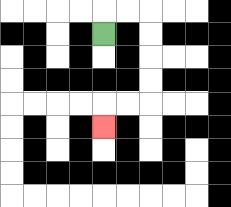{'start': '[4, 1]', 'end': '[4, 5]', 'path_directions': 'U,R,R,D,D,D,D,L,L,D', 'path_coordinates': '[[4, 1], [4, 0], [5, 0], [6, 0], [6, 1], [6, 2], [6, 3], [6, 4], [5, 4], [4, 4], [4, 5]]'}